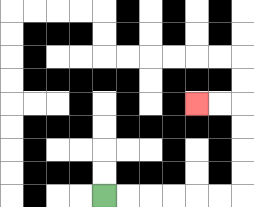{'start': '[4, 8]', 'end': '[8, 4]', 'path_directions': 'R,R,R,R,R,R,U,U,U,U,L,L', 'path_coordinates': '[[4, 8], [5, 8], [6, 8], [7, 8], [8, 8], [9, 8], [10, 8], [10, 7], [10, 6], [10, 5], [10, 4], [9, 4], [8, 4]]'}